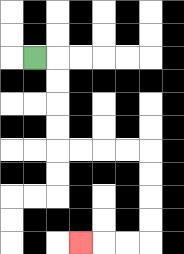{'start': '[1, 2]', 'end': '[3, 10]', 'path_directions': 'R,D,D,D,D,R,R,R,R,D,D,D,D,L,L,L', 'path_coordinates': '[[1, 2], [2, 2], [2, 3], [2, 4], [2, 5], [2, 6], [3, 6], [4, 6], [5, 6], [6, 6], [6, 7], [6, 8], [6, 9], [6, 10], [5, 10], [4, 10], [3, 10]]'}